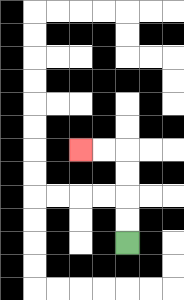{'start': '[5, 10]', 'end': '[3, 6]', 'path_directions': 'U,U,U,U,L,L', 'path_coordinates': '[[5, 10], [5, 9], [5, 8], [5, 7], [5, 6], [4, 6], [3, 6]]'}